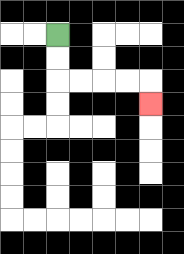{'start': '[2, 1]', 'end': '[6, 4]', 'path_directions': 'D,D,R,R,R,R,D', 'path_coordinates': '[[2, 1], [2, 2], [2, 3], [3, 3], [4, 3], [5, 3], [6, 3], [6, 4]]'}